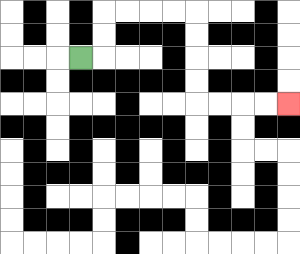{'start': '[3, 2]', 'end': '[12, 4]', 'path_directions': 'R,U,U,R,R,R,R,D,D,D,D,R,R,R,R', 'path_coordinates': '[[3, 2], [4, 2], [4, 1], [4, 0], [5, 0], [6, 0], [7, 0], [8, 0], [8, 1], [8, 2], [8, 3], [8, 4], [9, 4], [10, 4], [11, 4], [12, 4]]'}